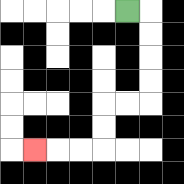{'start': '[5, 0]', 'end': '[1, 6]', 'path_directions': 'R,D,D,D,D,L,L,D,D,L,L,L', 'path_coordinates': '[[5, 0], [6, 0], [6, 1], [6, 2], [6, 3], [6, 4], [5, 4], [4, 4], [4, 5], [4, 6], [3, 6], [2, 6], [1, 6]]'}